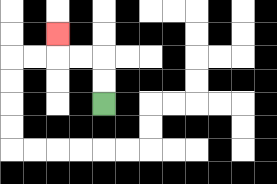{'start': '[4, 4]', 'end': '[2, 1]', 'path_directions': 'U,U,L,L,U', 'path_coordinates': '[[4, 4], [4, 3], [4, 2], [3, 2], [2, 2], [2, 1]]'}